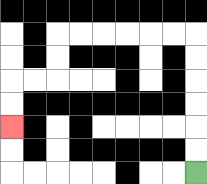{'start': '[8, 7]', 'end': '[0, 5]', 'path_directions': 'U,U,U,U,U,U,L,L,L,L,L,L,D,D,L,L,D,D', 'path_coordinates': '[[8, 7], [8, 6], [8, 5], [8, 4], [8, 3], [8, 2], [8, 1], [7, 1], [6, 1], [5, 1], [4, 1], [3, 1], [2, 1], [2, 2], [2, 3], [1, 3], [0, 3], [0, 4], [0, 5]]'}